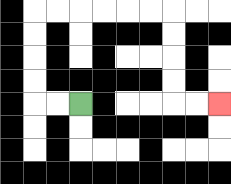{'start': '[3, 4]', 'end': '[9, 4]', 'path_directions': 'L,L,U,U,U,U,R,R,R,R,R,R,D,D,D,D,R,R', 'path_coordinates': '[[3, 4], [2, 4], [1, 4], [1, 3], [1, 2], [1, 1], [1, 0], [2, 0], [3, 0], [4, 0], [5, 0], [6, 0], [7, 0], [7, 1], [7, 2], [7, 3], [7, 4], [8, 4], [9, 4]]'}